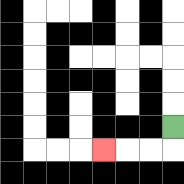{'start': '[7, 5]', 'end': '[4, 6]', 'path_directions': 'D,L,L,L', 'path_coordinates': '[[7, 5], [7, 6], [6, 6], [5, 6], [4, 6]]'}